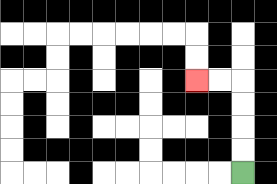{'start': '[10, 7]', 'end': '[8, 3]', 'path_directions': 'U,U,U,U,L,L', 'path_coordinates': '[[10, 7], [10, 6], [10, 5], [10, 4], [10, 3], [9, 3], [8, 3]]'}